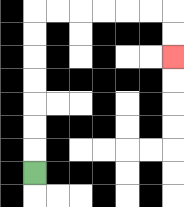{'start': '[1, 7]', 'end': '[7, 2]', 'path_directions': 'U,U,U,U,U,U,U,R,R,R,R,R,R,D,D', 'path_coordinates': '[[1, 7], [1, 6], [1, 5], [1, 4], [1, 3], [1, 2], [1, 1], [1, 0], [2, 0], [3, 0], [4, 0], [5, 0], [6, 0], [7, 0], [7, 1], [7, 2]]'}